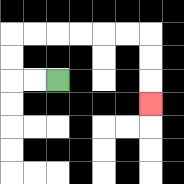{'start': '[2, 3]', 'end': '[6, 4]', 'path_directions': 'L,L,U,U,R,R,R,R,R,R,D,D,D', 'path_coordinates': '[[2, 3], [1, 3], [0, 3], [0, 2], [0, 1], [1, 1], [2, 1], [3, 1], [4, 1], [5, 1], [6, 1], [6, 2], [6, 3], [6, 4]]'}